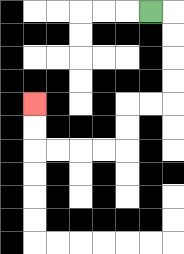{'start': '[6, 0]', 'end': '[1, 4]', 'path_directions': 'R,D,D,D,D,L,L,D,D,L,L,L,L,U,U', 'path_coordinates': '[[6, 0], [7, 0], [7, 1], [7, 2], [7, 3], [7, 4], [6, 4], [5, 4], [5, 5], [5, 6], [4, 6], [3, 6], [2, 6], [1, 6], [1, 5], [1, 4]]'}